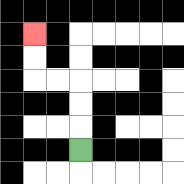{'start': '[3, 6]', 'end': '[1, 1]', 'path_directions': 'U,U,U,L,L,U,U', 'path_coordinates': '[[3, 6], [3, 5], [3, 4], [3, 3], [2, 3], [1, 3], [1, 2], [1, 1]]'}